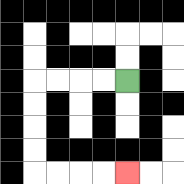{'start': '[5, 3]', 'end': '[5, 7]', 'path_directions': 'L,L,L,L,D,D,D,D,R,R,R,R', 'path_coordinates': '[[5, 3], [4, 3], [3, 3], [2, 3], [1, 3], [1, 4], [1, 5], [1, 6], [1, 7], [2, 7], [3, 7], [4, 7], [5, 7]]'}